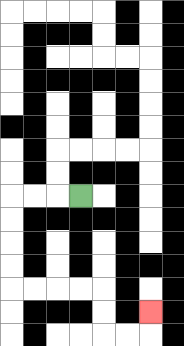{'start': '[3, 8]', 'end': '[6, 13]', 'path_directions': 'L,L,L,D,D,D,D,R,R,R,R,D,D,R,R,U', 'path_coordinates': '[[3, 8], [2, 8], [1, 8], [0, 8], [0, 9], [0, 10], [0, 11], [0, 12], [1, 12], [2, 12], [3, 12], [4, 12], [4, 13], [4, 14], [5, 14], [6, 14], [6, 13]]'}